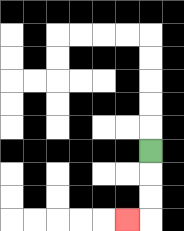{'start': '[6, 6]', 'end': '[5, 9]', 'path_directions': 'D,D,D,L', 'path_coordinates': '[[6, 6], [6, 7], [6, 8], [6, 9], [5, 9]]'}